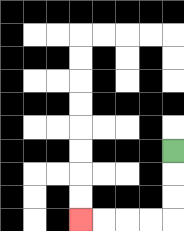{'start': '[7, 6]', 'end': '[3, 9]', 'path_directions': 'D,D,D,L,L,L,L', 'path_coordinates': '[[7, 6], [7, 7], [7, 8], [7, 9], [6, 9], [5, 9], [4, 9], [3, 9]]'}